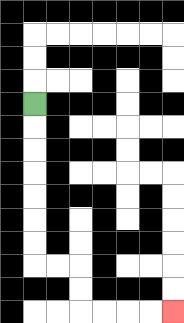{'start': '[1, 4]', 'end': '[7, 13]', 'path_directions': 'D,D,D,D,D,D,D,R,R,D,D,R,R,R,R', 'path_coordinates': '[[1, 4], [1, 5], [1, 6], [1, 7], [1, 8], [1, 9], [1, 10], [1, 11], [2, 11], [3, 11], [3, 12], [3, 13], [4, 13], [5, 13], [6, 13], [7, 13]]'}